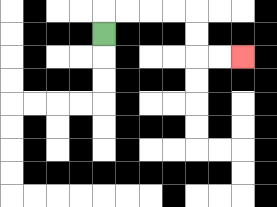{'start': '[4, 1]', 'end': '[10, 2]', 'path_directions': 'U,R,R,R,R,D,D,R,R', 'path_coordinates': '[[4, 1], [4, 0], [5, 0], [6, 0], [7, 0], [8, 0], [8, 1], [8, 2], [9, 2], [10, 2]]'}